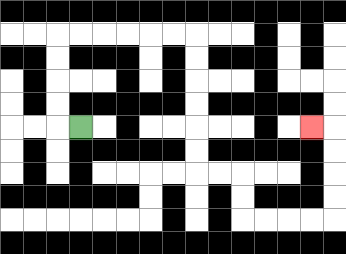{'start': '[3, 5]', 'end': '[13, 5]', 'path_directions': 'L,U,U,U,U,R,R,R,R,R,R,D,D,D,D,D,D,R,R,D,D,R,R,R,R,U,U,U,U,L', 'path_coordinates': '[[3, 5], [2, 5], [2, 4], [2, 3], [2, 2], [2, 1], [3, 1], [4, 1], [5, 1], [6, 1], [7, 1], [8, 1], [8, 2], [8, 3], [8, 4], [8, 5], [8, 6], [8, 7], [9, 7], [10, 7], [10, 8], [10, 9], [11, 9], [12, 9], [13, 9], [14, 9], [14, 8], [14, 7], [14, 6], [14, 5], [13, 5]]'}